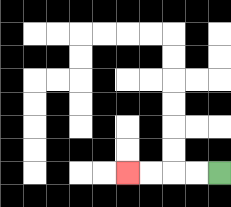{'start': '[9, 7]', 'end': '[5, 7]', 'path_directions': 'L,L,L,L', 'path_coordinates': '[[9, 7], [8, 7], [7, 7], [6, 7], [5, 7]]'}